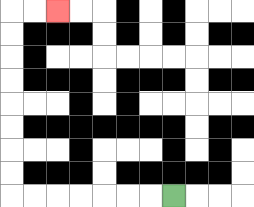{'start': '[7, 8]', 'end': '[2, 0]', 'path_directions': 'L,L,L,L,L,L,L,U,U,U,U,U,U,U,U,R,R', 'path_coordinates': '[[7, 8], [6, 8], [5, 8], [4, 8], [3, 8], [2, 8], [1, 8], [0, 8], [0, 7], [0, 6], [0, 5], [0, 4], [0, 3], [0, 2], [0, 1], [0, 0], [1, 0], [2, 0]]'}